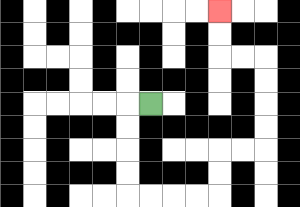{'start': '[6, 4]', 'end': '[9, 0]', 'path_directions': 'L,D,D,D,D,R,R,R,R,U,U,R,R,U,U,U,U,L,L,U,U', 'path_coordinates': '[[6, 4], [5, 4], [5, 5], [5, 6], [5, 7], [5, 8], [6, 8], [7, 8], [8, 8], [9, 8], [9, 7], [9, 6], [10, 6], [11, 6], [11, 5], [11, 4], [11, 3], [11, 2], [10, 2], [9, 2], [9, 1], [9, 0]]'}